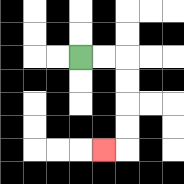{'start': '[3, 2]', 'end': '[4, 6]', 'path_directions': 'R,R,D,D,D,D,L', 'path_coordinates': '[[3, 2], [4, 2], [5, 2], [5, 3], [5, 4], [5, 5], [5, 6], [4, 6]]'}